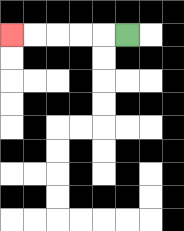{'start': '[5, 1]', 'end': '[0, 1]', 'path_directions': 'L,L,L,L,L', 'path_coordinates': '[[5, 1], [4, 1], [3, 1], [2, 1], [1, 1], [0, 1]]'}